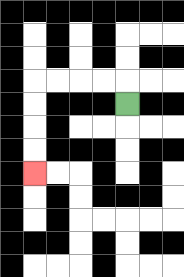{'start': '[5, 4]', 'end': '[1, 7]', 'path_directions': 'U,L,L,L,L,D,D,D,D', 'path_coordinates': '[[5, 4], [5, 3], [4, 3], [3, 3], [2, 3], [1, 3], [1, 4], [1, 5], [1, 6], [1, 7]]'}